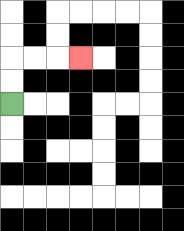{'start': '[0, 4]', 'end': '[3, 2]', 'path_directions': 'U,U,R,R,R', 'path_coordinates': '[[0, 4], [0, 3], [0, 2], [1, 2], [2, 2], [3, 2]]'}